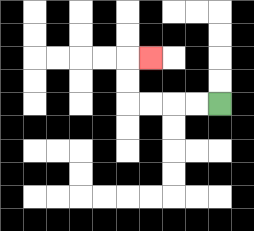{'start': '[9, 4]', 'end': '[6, 2]', 'path_directions': 'L,L,L,L,U,U,R', 'path_coordinates': '[[9, 4], [8, 4], [7, 4], [6, 4], [5, 4], [5, 3], [5, 2], [6, 2]]'}